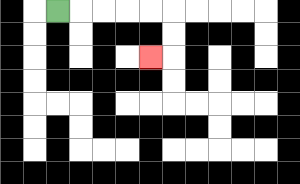{'start': '[2, 0]', 'end': '[6, 2]', 'path_directions': 'R,R,R,R,R,D,D,L', 'path_coordinates': '[[2, 0], [3, 0], [4, 0], [5, 0], [6, 0], [7, 0], [7, 1], [7, 2], [6, 2]]'}